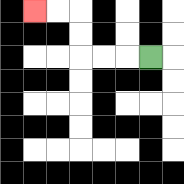{'start': '[6, 2]', 'end': '[1, 0]', 'path_directions': 'L,L,L,U,U,L,L', 'path_coordinates': '[[6, 2], [5, 2], [4, 2], [3, 2], [3, 1], [3, 0], [2, 0], [1, 0]]'}